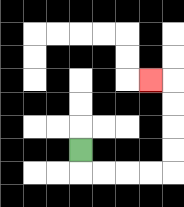{'start': '[3, 6]', 'end': '[6, 3]', 'path_directions': 'D,R,R,R,R,U,U,U,U,L', 'path_coordinates': '[[3, 6], [3, 7], [4, 7], [5, 7], [6, 7], [7, 7], [7, 6], [7, 5], [7, 4], [7, 3], [6, 3]]'}